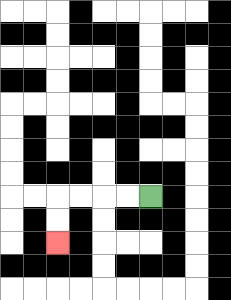{'start': '[6, 8]', 'end': '[2, 10]', 'path_directions': 'L,L,L,L,D,D', 'path_coordinates': '[[6, 8], [5, 8], [4, 8], [3, 8], [2, 8], [2, 9], [2, 10]]'}